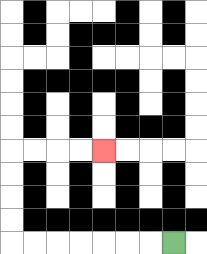{'start': '[7, 10]', 'end': '[4, 6]', 'path_directions': 'L,L,L,L,L,L,L,U,U,U,U,R,R,R,R', 'path_coordinates': '[[7, 10], [6, 10], [5, 10], [4, 10], [3, 10], [2, 10], [1, 10], [0, 10], [0, 9], [0, 8], [0, 7], [0, 6], [1, 6], [2, 6], [3, 6], [4, 6]]'}